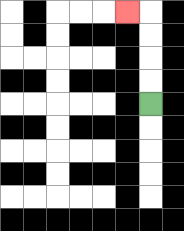{'start': '[6, 4]', 'end': '[5, 0]', 'path_directions': 'U,U,U,U,L', 'path_coordinates': '[[6, 4], [6, 3], [6, 2], [6, 1], [6, 0], [5, 0]]'}